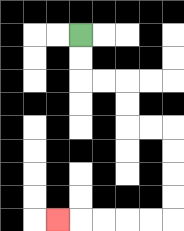{'start': '[3, 1]', 'end': '[2, 9]', 'path_directions': 'D,D,R,R,D,D,R,R,D,D,D,D,L,L,L,L,L', 'path_coordinates': '[[3, 1], [3, 2], [3, 3], [4, 3], [5, 3], [5, 4], [5, 5], [6, 5], [7, 5], [7, 6], [7, 7], [7, 8], [7, 9], [6, 9], [5, 9], [4, 9], [3, 9], [2, 9]]'}